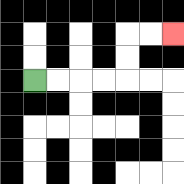{'start': '[1, 3]', 'end': '[7, 1]', 'path_directions': 'R,R,R,R,U,U,R,R', 'path_coordinates': '[[1, 3], [2, 3], [3, 3], [4, 3], [5, 3], [5, 2], [5, 1], [6, 1], [7, 1]]'}